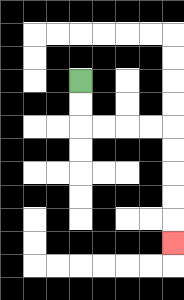{'start': '[3, 3]', 'end': '[7, 10]', 'path_directions': 'D,D,R,R,R,R,D,D,D,D,D', 'path_coordinates': '[[3, 3], [3, 4], [3, 5], [4, 5], [5, 5], [6, 5], [7, 5], [7, 6], [7, 7], [7, 8], [7, 9], [7, 10]]'}